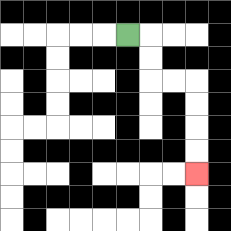{'start': '[5, 1]', 'end': '[8, 7]', 'path_directions': 'R,D,D,R,R,D,D,D,D', 'path_coordinates': '[[5, 1], [6, 1], [6, 2], [6, 3], [7, 3], [8, 3], [8, 4], [8, 5], [8, 6], [8, 7]]'}